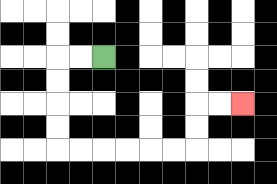{'start': '[4, 2]', 'end': '[10, 4]', 'path_directions': 'L,L,D,D,D,D,R,R,R,R,R,R,U,U,R,R', 'path_coordinates': '[[4, 2], [3, 2], [2, 2], [2, 3], [2, 4], [2, 5], [2, 6], [3, 6], [4, 6], [5, 6], [6, 6], [7, 6], [8, 6], [8, 5], [8, 4], [9, 4], [10, 4]]'}